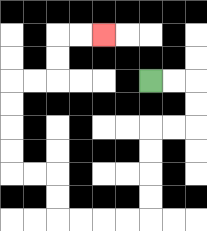{'start': '[6, 3]', 'end': '[4, 1]', 'path_directions': 'R,R,D,D,L,L,D,D,D,D,L,L,L,L,U,U,L,L,U,U,U,U,R,R,U,U,R,R', 'path_coordinates': '[[6, 3], [7, 3], [8, 3], [8, 4], [8, 5], [7, 5], [6, 5], [6, 6], [6, 7], [6, 8], [6, 9], [5, 9], [4, 9], [3, 9], [2, 9], [2, 8], [2, 7], [1, 7], [0, 7], [0, 6], [0, 5], [0, 4], [0, 3], [1, 3], [2, 3], [2, 2], [2, 1], [3, 1], [4, 1]]'}